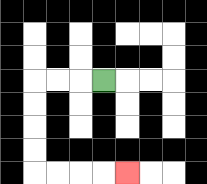{'start': '[4, 3]', 'end': '[5, 7]', 'path_directions': 'L,L,L,D,D,D,D,R,R,R,R', 'path_coordinates': '[[4, 3], [3, 3], [2, 3], [1, 3], [1, 4], [1, 5], [1, 6], [1, 7], [2, 7], [3, 7], [4, 7], [5, 7]]'}